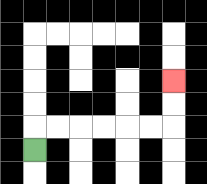{'start': '[1, 6]', 'end': '[7, 3]', 'path_directions': 'U,R,R,R,R,R,R,U,U', 'path_coordinates': '[[1, 6], [1, 5], [2, 5], [3, 5], [4, 5], [5, 5], [6, 5], [7, 5], [7, 4], [7, 3]]'}